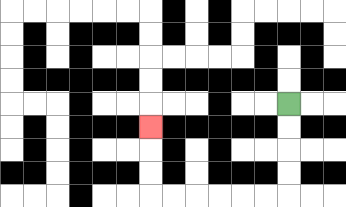{'start': '[12, 4]', 'end': '[6, 5]', 'path_directions': 'D,D,D,D,L,L,L,L,L,L,U,U,U', 'path_coordinates': '[[12, 4], [12, 5], [12, 6], [12, 7], [12, 8], [11, 8], [10, 8], [9, 8], [8, 8], [7, 8], [6, 8], [6, 7], [6, 6], [6, 5]]'}